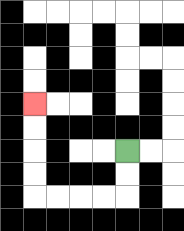{'start': '[5, 6]', 'end': '[1, 4]', 'path_directions': 'D,D,L,L,L,L,U,U,U,U', 'path_coordinates': '[[5, 6], [5, 7], [5, 8], [4, 8], [3, 8], [2, 8], [1, 8], [1, 7], [1, 6], [1, 5], [1, 4]]'}